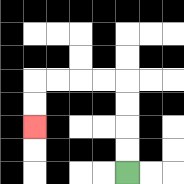{'start': '[5, 7]', 'end': '[1, 5]', 'path_directions': 'U,U,U,U,L,L,L,L,D,D', 'path_coordinates': '[[5, 7], [5, 6], [5, 5], [5, 4], [5, 3], [4, 3], [3, 3], [2, 3], [1, 3], [1, 4], [1, 5]]'}